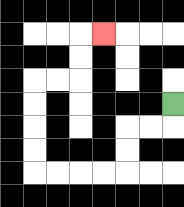{'start': '[7, 4]', 'end': '[4, 1]', 'path_directions': 'D,L,L,D,D,L,L,L,L,U,U,U,U,R,R,U,U,R', 'path_coordinates': '[[7, 4], [7, 5], [6, 5], [5, 5], [5, 6], [5, 7], [4, 7], [3, 7], [2, 7], [1, 7], [1, 6], [1, 5], [1, 4], [1, 3], [2, 3], [3, 3], [3, 2], [3, 1], [4, 1]]'}